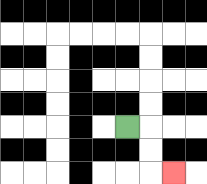{'start': '[5, 5]', 'end': '[7, 7]', 'path_directions': 'R,D,D,R', 'path_coordinates': '[[5, 5], [6, 5], [6, 6], [6, 7], [7, 7]]'}